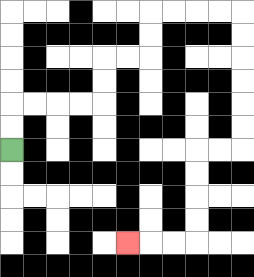{'start': '[0, 6]', 'end': '[5, 10]', 'path_directions': 'U,U,R,R,R,R,U,U,R,R,U,U,R,R,R,R,D,D,D,D,D,D,L,L,D,D,D,D,L,L,L', 'path_coordinates': '[[0, 6], [0, 5], [0, 4], [1, 4], [2, 4], [3, 4], [4, 4], [4, 3], [4, 2], [5, 2], [6, 2], [6, 1], [6, 0], [7, 0], [8, 0], [9, 0], [10, 0], [10, 1], [10, 2], [10, 3], [10, 4], [10, 5], [10, 6], [9, 6], [8, 6], [8, 7], [8, 8], [8, 9], [8, 10], [7, 10], [6, 10], [5, 10]]'}